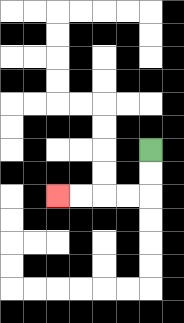{'start': '[6, 6]', 'end': '[2, 8]', 'path_directions': 'D,D,L,L,L,L', 'path_coordinates': '[[6, 6], [6, 7], [6, 8], [5, 8], [4, 8], [3, 8], [2, 8]]'}